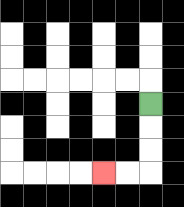{'start': '[6, 4]', 'end': '[4, 7]', 'path_directions': 'D,D,D,L,L', 'path_coordinates': '[[6, 4], [6, 5], [6, 6], [6, 7], [5, 7], [4, 7]]'}